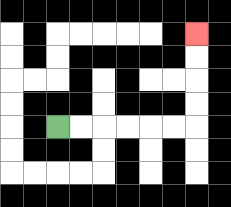{'start': '[2, 5]', 'end': '[8, 1]', 'path_directions': 'R,R,R,R,R,R,U,U,U,U', 'path_coordinates': '[[2, 5], [3, 5], [4, 5], [5, 5], [6, 5], [7, 5], [8, 5], [8, 4], [8, 3], [8, 2], [8, 1]]'}